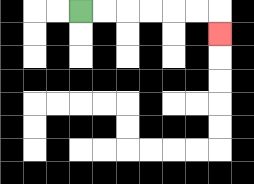{'start': '[3, 0]', 'end': '[9, 1]', 'path_directions': 'R,R,R,R,R,R,D', 'path_coordinates': '[[3, 0], [4, 0], [5, 0], [6, 0], [7, 0], [8, 0], [9, 0], [9, 1]]'}